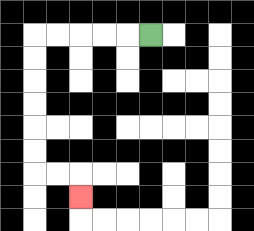{'start': '[6, 1]', 'end': '[3, 8]', 'path_directions': 'L,L,L,L,L,D,D,D,D,D,D,R,R,D', 'path_coordinates': '[[6, 1], [5, 1], [4, 1], [3, 1], [2, 1], [1, 1], [1, 2], [1, 3], [1, 4], [1, 5], [1, 6], [1, 7], [2, 7], [3, 7], [3, 8]]'}